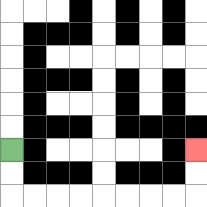{'start': '[0, 6]', 'end': '[8, 6]', 'path_directions': 'D,D,R,R,R,R,R,R,R,R,U,U', 'path_coordinates': '[[0, 6], [0, 7], [0, 8], [1, 8], [2, 8], [3, 8], [4, 8], [5, 8], [6, 8], [7, 8], [8, 8], [8, 7], [8, 6]]'}